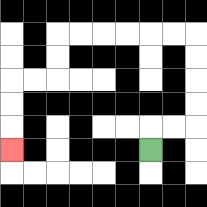{'start': '[6, 6]', 'end': '[0, 6]', 'path_directions': 'U,R,R,U,U,U,U,L,L,L,L,L,L,D,D,L,L,D,D,D', 'path_coordinates': '[[6, 6], [6, 5], [7, 5], [8, 5], [8, 4], [8, 3], [8, 2], [8, 1], [7, 1], [6, 1], [5, 1], [4, 1], [3, 1], [2, 1], [2, 2], [2, 3], [1, 3], [0, 3], [0, 4], [0, 5], [0, 6]]'}